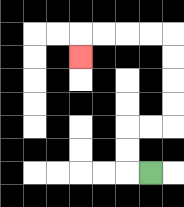{'start': '[6, 7]', 'end': '[3, 2]', 'path_directions': 'L,U,U,R,R,U,U,U,U,L,L,L,L,D', 'path_coordinates': '[[6, 7], [5, 7], [5, 6], [5, 5], [6, 5], [7, 5], [7, 4], [7, 3], [7, 2], [7, 1], [6, 1], [5, 1], [4, 1], [3, 1], [3, 2]]'}